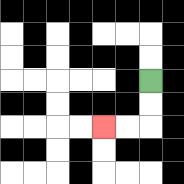{'start': '[6, 3]', 'end': '[4, 5]', 'path_directions': 'D,D,L,L', 'path_coordinates': '[[6, 3], [6, 4], [6, 5], [5, 5], [4, 5]]'}